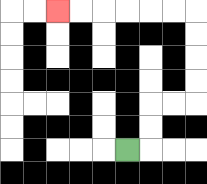{'start': '[5, 6]', 'end': '[2, 0]', 'path_directions': 'R,U,U,R,R,U,U,U,U,L,L,L,L,L,L', 'path_coordinates': '[[5, 6], [6, 6], [6, 5], [6, 4], [7, 4], [8, 4], [8, 3], [8, 2], [8, 1], [8, 0], [7, 0], [6, 0], [5, 0], [4, 0], [3, 0], [2, 0]]'}